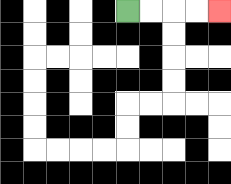{'start': '[5, 0]', 'end': '[9, 0]', 'path_directions': 'R,R,R,R', 'path_coordinates': '[[5, 0], [6, 0], [7, 0], [8, 0], [9, 0]]'}